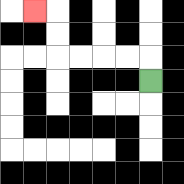{'start': '[6, 3]', 'end': '[1, 0]', 'path_directions': 'U,L,L,L,L,U,U,L', 'path_coordinates': '[[6, 3], [6, 2], [5, 2], [4, 2], [3, 2], [2, 2], [2, 1], [2, 0], [1, 0]]'}